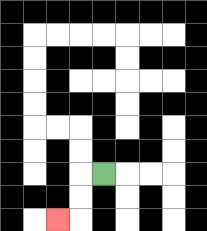{'start': '[4, 7]', 'end': '[2, 9]', 'path_directions': 'L,D,D,L', 'path_coordinates': '[[4, 7], [3, 7], [3, 8], [3, 9], [2, 9]]'}